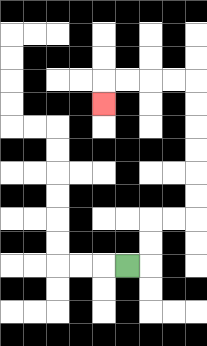{'start': '[5, 11]', 'end': '[4, 4]', 'path_directions': 'R,U,U,R,R,U,U,U,U,U,U,L,L,L,L,D', 'path_coordinates': '[[5, 11], [6, 11], [6, 10], [6, 9], [7, 9], [8, 9], [8, 8], [8, 7], [8, 6], [8, 5], [8, 4], [8, 3], [7, 3], [6, 3], [5, 3], [4, 3], [4, 4]]'}